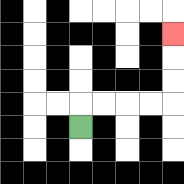{'start': '[3, 5]', 'end': '[7, 1]', 'path_directions': 'U,R,R,R,R,U,U,U', 'path_coordinates': '[[3, 5], [3, 4], [4, 4], [5, 4], [6, 4], [7, 4], [7, 3], [7, 2], [7, 1]]'}